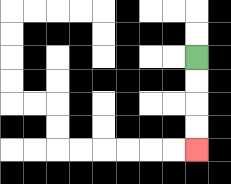{'start': '[8, 2]', 'end': '[8, 6]', 'path_directions': 'D,D,D,D', 'path_coordinates': '[[8, 2], [8, 3], [8, 4], [8, 5], [8, 6]]'}